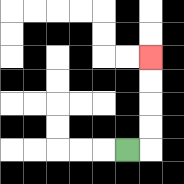{'start': '[5, 6]', 'end': '[6, 2]', 'path_directions': 'R,U,U,U,U', 'path_coordinates': '[[5, 6], [6, 6], [6, 5], [6, 4], [6, 3], [6, 2]]'}